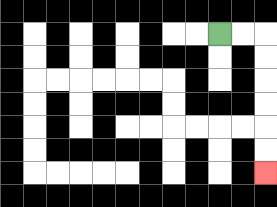{'start': '[9, 1]', 'end': '[11, 7]', 'path_directions': 'R,R,D,D,D,D,D,D', 'path_coordinates': '[[9, 1], [10, 1], [11, 1], [11, 2], [11, 3], [11, 4], [11, 5], [11, 6], [11, 7]]'}